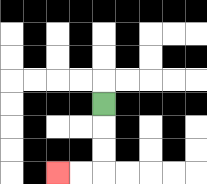{'start': '[4, 4]', 'end': '[2, 7]', 'path_directions': 'D,D,D,L,L', 'path_coordinates': '[[4, 4], [4, 5], [4, 6], [4, 7], [3, 7], [2, 7]]'}